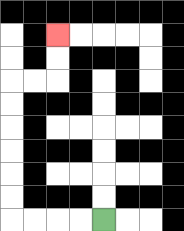{'start': '[4, 9]', 'end': '[2, 1]', 'path_directions': 'L,L,L,L,U,U,U,U,U,U,R,R,U,U', 'path_coordinates': '[[4, 9], [3, 9], [2, 9], [1, 9], [0, 9], [0, 8], [0, 7], [0, 6], [0, 5], [0, 4], [0, 3], [1, 3], [2, 3], [2, 2], [2, 1]]'}